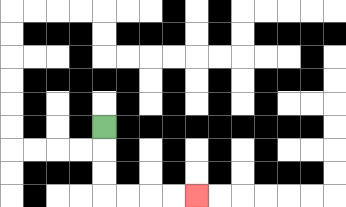{'start': '[4, 5]', 'end': '[8, 8]', 'path_directions': 'D,D,D,R,R,R,R', 'path_coordinates': '[[4, 5], [4, 6], [4, 7], [4, 8], [5, 8], [6, 8], [7, 8], [8, 8]]'}